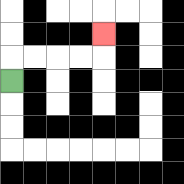{'start': '[0, 3]', 'end': '[4, 1]', 'path_directions': 'U,R,R,R,R,U', 'path_coordinates': '[[0, 3], [0, 2], [1, 2], [2, 2], [3, 2], [4, 2], [4, 1]]'}